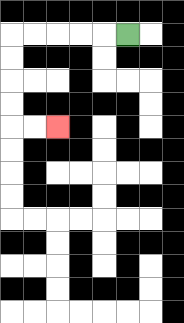{'start': '[5, 1]', 'end': '[2, 5]', 'path_directions': 'L,L,L,L,L,D,D,D,D,R,R', 'path_coordinates': '[[5, 1], [4, 1], [3, 1], [2, 1], [1, 1], [0, 1], [0, 2], [0, 3], [0, 4], [0, 5], [1, 5], [2, 5]]'}